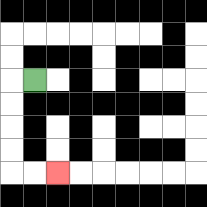{'start': '[1, 3]', 'end': '[2, 7]', 'path_directions': 'L,D,D,D,D,R,R', 'path_coordinates': '[[1, 3], [0, 3], [0, 4], [0, 5], [0, 6], [0, 7], [1, 7], [2, 7]]'}